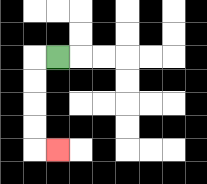{'start': '[2, 2]', 'end': '[2, 6]', 'path_directions': 'L,D,D,D,D,R', 'path_coordinates': '[[2, 2], [1, 2], [1, 3], [1, 4], [1, 5], [1, 6], [2, 6]]'}